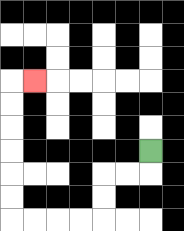{'start': '[6, 6]', 'end': '[1, 3]', 'path_directions': 'D,L,L,D,D,L,L,L,L,U,U,U,U,U,U,R', 'path_coordinates': '[[6, 6], [6, 7], [5, 7], [4, 7], [4, 8], [4, 9], [3, 9], [2, 9], [1, 9], [0, 9], [0, 8], [0, 7], [0, 6], [0, 5], [0, 4], [0, 3], [1, 3]]'}